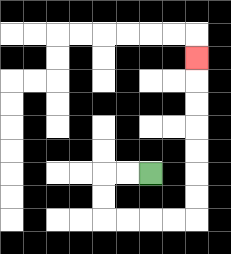{'start': '[6, 7]', 'end': '[8, 2]', 'path_directions': 'L,L,D,D,R,R,R,R,U,U,U,U,U,U,U', 'path_coordinates': '[[6, 7], [5, 7], [4, 7], [4, 8], [4, 9], [5, 9], [6, 9], [7, 9], [8, 9], [8, 8], [8, 7], [8, 6], [8, 5], [8, 4], [8, 3], [8, 2]]'}